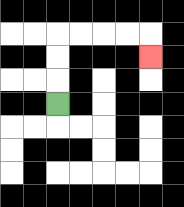{'start': '[2, 4]', 'end': '[6, 2]', 'path_directions': 'U,U,U,R,R,R,R,D', 'path_coordinates': '[[2, 4], [2, 3], [2, 2], [2, 1], [3, 1], [4, 1], [5, 1], [6, 1], [6, 2]]'}